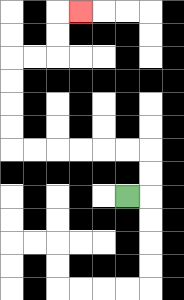{'start': '[5, 8]', 'end': '[3, 0]', 'path_directions': 'R,U,U,L,L,L,L,L,L,U,U,U,U,R,R,U,U,R', 'path_coordinates': '[[5, 8], [6, 8], [6, 7], [6, 6], [5, 6], [4, 6], [3, 6], [2, 6], [1, 6], [0, 6], [0, 5], [0, 4], [0, 3], [0, 2], [1, 2], [2, 2], [2, 1], [2, 0], [3, 0]]'}